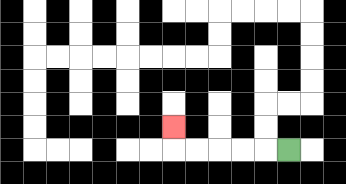{'start': '[12, 6]', 'end': '[7, 5]', 'path_directions': 'L,L,L,L,L,U', 'path_coordinates': '[[12, 6], [11, 6], [10, 6], [9, 6], [8, 6], [7, 6], [7, 5]]'}